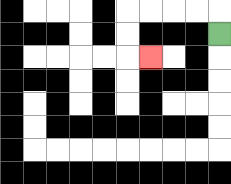{'start': '[9, 1]', 'end': '[6, 2]', 'path_directions': 'U,L,L,L,L,D,D,R', 'path_coordinates': '[[9, 1], [9, 0], [8, 0], [7, 0], [6, 0], [5, 0], [5, 1], [5, 2], [6, 2]]'}